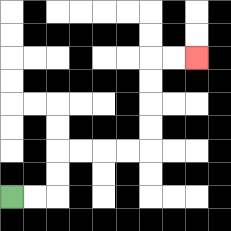{'start': '[0, 8]', 'end': '[8, 2]', 'path_directions': 'R,R,U,U,R,R,R,R,U,U,U,U,R,R', 'path_coordinates': '[[0, 8], [1, 8], [2, 8], [2, 7], [2, 6], [3, 6], [4, 6], [5, 6], [6, 6], [6, 5], [6, 4], [6, 3], [6, 2], [7, 2], [8, 2]]'}